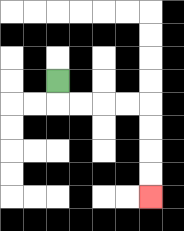{'start': '[2, 3]', 'end': '[6, 8]', 'path_directions': 'D,R,R,R,R,D,D,D,D', 'path_coordinates': '[[2, 3], [2, 4], [3, 4], [4, 4], [5, 4], [6, 4], [6, 5], [6, 6], [6, 7], [6, 8]]'}